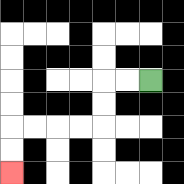{'start': '[6, 3]', 'end': '[0, 7]', 'path_directions': 'L,L,D,D,L,L,L,L,D,D', 'path_coordinates': '[[6, 3], [5, 3], [4, 3], [4, 4], [4, 5], [3, 5], [2, 5], [1, 5], [0, 5], [0, 6], [0, 7]]'}